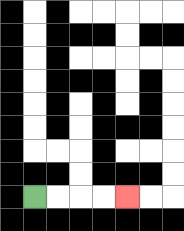{'start': '[1, 8]', 'end': '[5, 8]', 'path_directions': 'R,R,R,R', 'path_coordinates': '[[1, 8], [2, 8], [3, 8], [4, 8], [5, 8]]'}